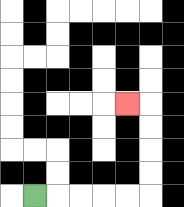{'start': '[1, 8]', 'end': '[5, 4]', 'path_directions': 'R,R,R,R,R,U,U,U,U,L', 'path_coordinates': '[[1, 8], [2, 8], [3, 8], [4, 8], [5, 8], [6, 8], [6, 7], [6, 6], [6, 5], [6, 4], [5, 4]]'}